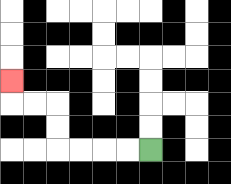{'start': '[6, 6]', 'end': '[0, 3]', 'path_directions': 'L,L,L,L,U,U,L,L,U', 'path_coordinates': '[[6, 6], [5, 6], [4, 6], [3, 6], [2, 6], [2, 5], [2, 4], [1, 4], [0, 4], [0, 3]]'}